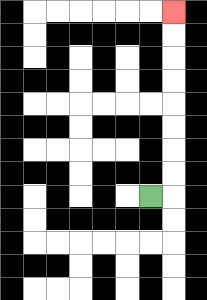{'start': '[6, 8]', 'end': '[7, 0]', 'path_directions': 'R,U,U,U,U,U,U,U,U', 'path_coordinates': '[[6, 8], [7, 8], [7, 7], [7, 6], [7, 5], [7, 4], [7, 3], [7, 2], [7, 1], [7, 0]]'}